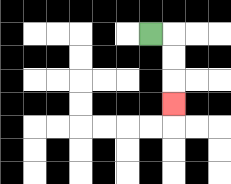{'start': '[6, 1]', 'end': '[7, 4]', 'path_directions': 'R,D,D,D', 'path_coordinates': '[[6, 1], [7, 1], [7, 2], [7, 3], [7, 4]]'}